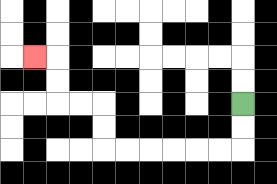{'start': '[10, 4]', 'end': '[1, 2]', 'path_directions': 'D,D,L,L,L,L,L,L,U,U,L,L,U,U,L', 'path_coordinates': '[[10, 4], [10, 5], [10, 6], [9, 6], [8, 6], [7, 6], [6, 6], [5, 6], [4, 6], [4, 5], [4, 4], [3, 4], [2, 4], [2, 3], [2, 2], [1, 2]]'}